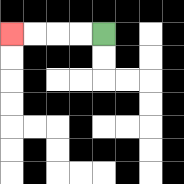{'start': '[4, 1]', 'end': '[0, 1]', 'path_directions': 'L,L,L,L', 'path_coordinates': '[[4, 1], [3, 1], [2, 1], [1, 1], [0, 1]]'}